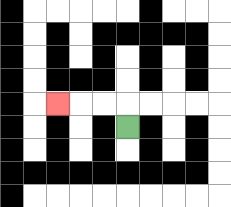{'start': '[5, 5]', 'end': '[2, 4]', 'path_directions': 'U,L,L,L', 'path_coordinates': '[[5, 5], [5, 4], [4, 4], [3, 4], [2, 4]]'}